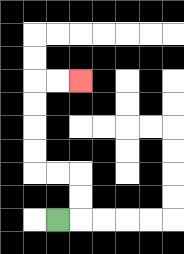{'start': '[2, 9]', 'end': '[3, 3]', 'path_directions': 'R,U,U,L,L,U,U,U,U,R,R', 'path_coordinates': '[[2, 9], [3, 9], [3, 8], [3, 7], [2, 7], [1, 7], [1, 6], [1, 5], [1, 4], [1, 3], [2, 3], [3, 3]]'}